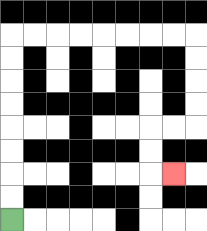{'start': '[0, 9]', 'end': '[7, 7]', 'path_directions': 'U,U,U,U,U,U,U,U,R,R,R,R,R,R,R,R,D,D,D,D,L,L,D,D,R', 'path_coordinates': '[[0, 9], [0, 8], [0, 7], [0, 6], [0, 5], [0, 4], [0, 3], [0, 2], [0, 1], [1, 1], [2, 1], [3, 1], [4, 1], [5, 1], [6, 1], [7, 1], [8, 1], [8, 2], [8, 3], [8, 4], [8, 5], [7, 5], [6, 5], [6, 6], [6, 7], [7, 7]]'}